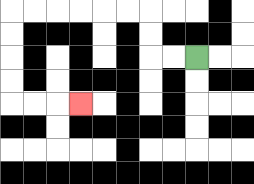{'start': '[8, 2]', 'end': '[3, 4]', 'path_directions': 'L,L,U,U,L,L,L,L,L,L,D,D,D,D,R,R,R', 'path_coordinates': '[[8, 2], [7, 2], [6, 2], [6, 1], [6, 0], [5, 0], [4, 0], [3, 0], [2, 0], [1, 0], [0, 0], [0, 1], [0, 2], [0, 3], [0, 4], [1, 4], [2, 4], [3, 4]]'}